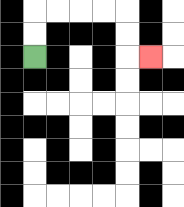{'start': '[1, 2]', 'end': '[6, 2]', 'path_directions': 'U,U,R,R,R,R,D,D,R', 'path_coordinates': '[[1, 2], [1, 1], [1, 0], [2, 0], [3, 0], [4, 0], [5, 0], [5, 1], [5, 2], [6, 2]]'}